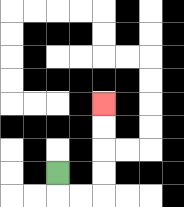{'start': '[2, 7]', 'end': '[4, 4]', 'path_directions': 'D,R,R,U,U,U,U', 'path_coordinates': '[[2, 7], [2, 8], [3, 8], [4, 8], [4, 7], [4, 6], [4, 5], [4, 4]]'}